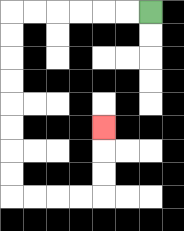{'start': '[6, 0]', 'end': '[4, 5]', 'path_directions': 'L,L,L,L,L,L,D,D,D,D,D,D,D,D,R,R,R,R,U,U,U', 'path_coordinates': '[[6, 0], [5, 0], [4, 0], [3, 0], [2, 0], [1, 0], [0, 0], [0, 1], [0, 2], [0, 3], [0, 4], [0, 5], [0, 6], [0, 7], [0, 8], [1, 8], [2, 8], [3, 8], [4, 8], [4, 7], [4, 6], [4, 5]]'}